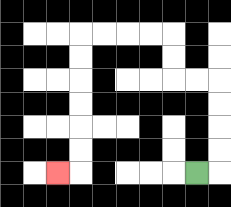{'start': '[8, 7]', 'end': '[2, 7]', 'path_directions': 'R,U,U,U,U,L,L,U,U,L,L,L,L,D,D,D,D,D,D,L', 'path_coordinates': '[[8, 7], [9, 7], [9, 6], [9, 5], [9, 4], [9, 3], [8, 3], [7, 3], [7, 2], [7, 1], [6, 1], [5, 1], [4, 1], [3, 1], [3, 2], [3, 3], [3, 4], [3, 5], [3, 6], [3, 7], [2, 7]]'}